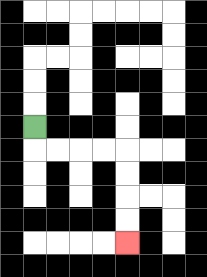{'start': '[1, 5]', 'end': '[5, 10]', 'path_directions': 'D,R,R,R,R,D,D,D,D', 'path_coordinates': '[[1, 5], [1, 6], [2, 6], [3, 6], [4, 6], [5, 6], [5, 7], [5, 8], [5, 9], [5, 10]]'}